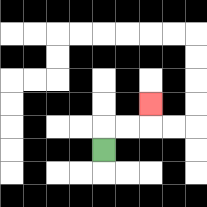{'start': '[4, 6]', 'end': '[6, 4]', 'path_directions': 'U,R,R,U', 'path_coordinates': '[[4, 6], [4, 5], [5, 5], [6, 5], [6, 4]]'}